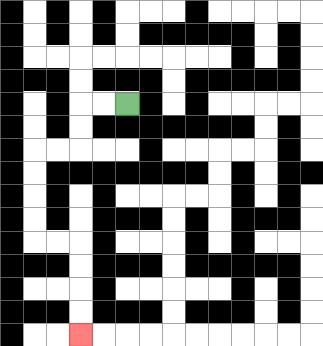{'start': '[5, 4]', 'end': '[3, 14]', 'path_directions': 'L,L,D,D,L,L,D,D,D,D,R,R,D,D,D,D', 'path_coordinates': '[[5, 4], [4, 4], [3, 4], [3, 5], [3, 6], [2, 6], [1, 6], [1, 7], [1, 8], [1, 9], [1, 10], [2, 10], [3, 10], [3, 11], [3, 12], [3, 13], [3, 14]]'}